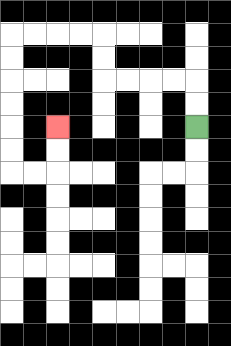{'start': '[8, 5]', 'end': '[2, 5]', 'path_directions': 'U,U,L,L,L,L,U,U,L,L,L,L,D,D,D,D,D,D,R,R,U,U', 'path_coordinates': '[[8, 5], [8, 4], [8, 3], [7, 3], [6, 3], [5, 3], [4, 3], [4, 2], [4, 1], [3, 1], [2, 1], [1, 1], [0, 1], [0, 2], [0, 3], [0, 4], [0, 5], [0, 6], [0, 7], [1, 7], [2, 7], [2, 6], [2, 5]]'}